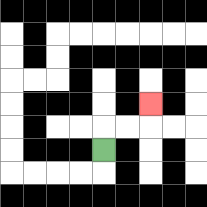{'start': '[4, 6]', 'end': '[6, 4]', 'path_directions': 'U,R,R,U', 'path_coordinates': '[[4, 6], [4, 5], [5, 5], [6, 5], [6, 4]]'}